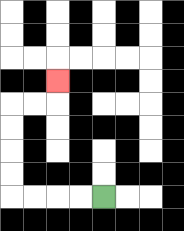{'start': '[4, 8]', 'end': '[2, 3]', 'path_directions': 'L,L,L,L,U,U,U,U,R,R,U', 'path_coordinates': '[[4, 8], [3, 8], [2, 8], [1, 8], [0, 8], [0, 7], [0, 6], [0, 5], [0, 4], [1, 4], [2, 4], [2, 3]]'}